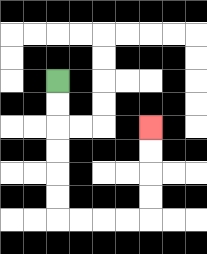{'start': '[2, 3]', 'end': '[6, 5]', 'path_directions': 'D,D,D,D,D,D,R,R,R,R,U,U,U,U', 'path_coordinates': '[[2, 3], [2, 4], [2, 5], [2, 6], [2, 7], [2, 8], [2, 9], [3, 9], [4, 9], [5, 9], [6, 9], [6, 8], [6, 7], [6, 6], [6, 5]]'}